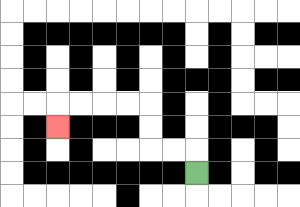{'start': '[8, 7]', 'end': '[2, 5]', 'path_directions': 'U,L,L,U,U,L,L,L,L,D', 'path_coordinates': '[[8, 7], [8, 6], [7, 6], [6, 6], [6, 5], [6, 4], [5, 4], [4, 4], [3, 4], [2, 4], [2, 5]]'}